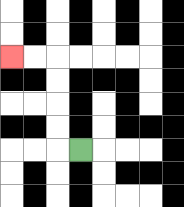{'start': '[3, 6]', 'end': '[0, 2]', 'path_directions': 'L,U,U,U,U,L,L', 'path_coordinates': '[[3, 6], [2, 6], [2, 5], [2, 4], [2, 3], [2, 2], [1, 2], [0, 2]]'}